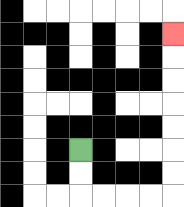{'start': '[3, 6]', 'end': '[7, 1]', 'path_directions': 'D,D,R,R,R,R,U,U,U,U,U,U,U', 'path_coordinates': '[[3, 6], [3, 7], [3, 8], [4, 8], [5, 8], [6, 8], [7, 8], [7, 7], [7, 6], [7, 5], [7, 4], [7, 3], [7, 2], [7, 1]]'}